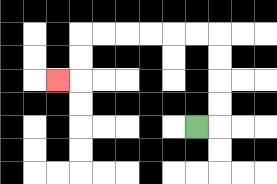{'start': '[8, 5]', 'end': '[2, 3]', 'path_directions': 'R,U,U,U,U,L,L,L,L,L,L,D,D,L', 'path_coordinates': '[[8, 5], [9, 5], [9, 4], [9, 3], [9, 2], [9, 1], [8, 1], [7, 1], [6, 1], [5, 1], [4, 1], [3, 1], [3, 2], [3, 3], [2, 3]]'}